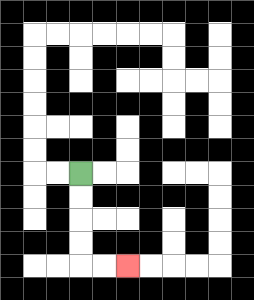{'start': '[3, 7]', 'end': '[5, 11]', 'path_directions': 'D,D,D,D,R,R', 'path_coordinates': '[[3, 7], [3, 8], [3, 9], [3, 10], [3, 11], [4, 11], [5, 11]]'}